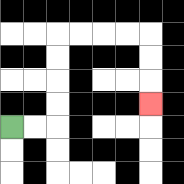{'start': '[0, 5]', 'end': '[6, 4]', 'path_directions': 'R,R,U,U,U,U,R,R,R,R,D,D,D', 'path_coordinates': '[[0, 5], [1, 5], [2, 5], [2, 4], [2, 3], [2, 2], [2, 1], [3, 1], [4, 1], [5, 1], [6, 1], [6, 2], [6, 3], [6, 4]]'}